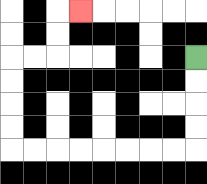{'start': '[8, 2]', 'end': '[3, 0]', 'path_directions': 'D,D,D,D,L,L,L,L,L,L,L,L,U,U,U,U,R,R,U,U,R', 'path_coordinates': '[[8, 2], [8, 3], [8, 4], [8, 5], [8, 6], [7, 6], [6, 6], [5, 6], [4, 6], [3, 6], [2, 6], [1, 6], [0, 6], [0, 5], [0, 4], [0, 3], [0, 2], [1, 2], [2, 2], [2, 1], [2, 0], [3, 0]]'}